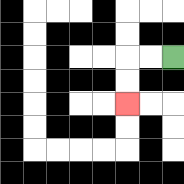{'start': '[7, 2]', 'end': '[5, 4]', 'path_directions': 'L,L,D,D', 'path_coordinates': '[[7, 2], [6, 2], [5, 2], [5, 3], [5, 4]]'}